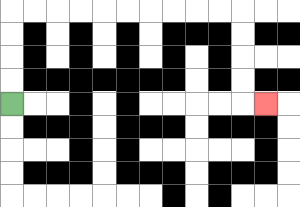{'start': '[0, 4]', 'end': '[11, 4]', 'path_directions': 'U,U,U,U,R,R,R,R,R,R,R,R,R,R,D,D,D,D,R', 'path_coordinates': '[[0, 4], [0, 3], [0, 2], [0, 1], [0, 0], [1, 0], [2, 0], [3, 0], [4, 0], [5, 0], [6, 0], [7, 0], [8, 0], [9, 0], [10, 0], [10, 1], [10, 2], [10, 3], [10, 4], [11, 4]]'}